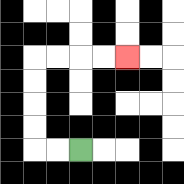{'start': '[3, 6]', 'end': '[5, 2]', 'path_directions': 'L,L,U,U,U,U,R,R,R,R', 'path_coordinates': '[[3, 6], [2, 6], [1, 6], [1, 5], [1, 4], [1, 3], [1, 2], [2, 2], [3, 2], [4, 2], [5, 2]]'}